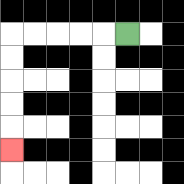{'start': '[5, 1]', 'end': '[0, 6]', 'path_directions': 'L,L,L,L,L,D,D,D,D,D', 'path_coordinates': '[[5, 1], [4, 1], [3, 1], [2, 1], [1, 1], [0, 1], [0, 2], [0, 3], [0, 4], [0, 5], [0, 6]]'}